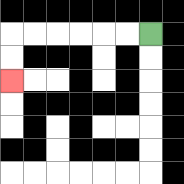{'start': '[6, 1]', 'end': '[0, 3]', 'path_directions': 'L,L,L,L,L,L,D,D', 'path_coordinates': '[[6, 1], [5, 1], [4, 1], [3, 1], [2, 1], [1, 1], [0, 1], [0, 2], [0, 3]]'}